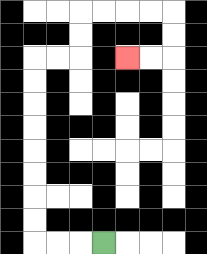{'start': '[4, 10]', 'end': '[5, 2]', 'path_directions': 'L,L,L,U,U,U,U,U,U,U,U,R,R,U,U,R,R,R,R,D,D,L,L', 'path_coordinates': '[[4, 10], [3, 10], [2, 10], [1, 10], [1, 9], [1, 8], [1, 7], [1, 6], [1, 5], [1, 4], [1, 3], [1, 2], [2, 2], [3, 2], [3, 1], [3, 0], [4, 0], [5, 0], [6, 0], [7, 0], [7, 1], [7, 2], [6, 2], [5, 2]]'}